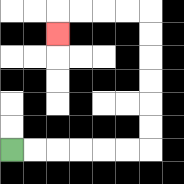{'start': '[0, 6]', 'end': '[2, 1]', 'path_directions': 'R,R,R,R,R,R,U,U,U,U,U,U,L,L,L,L,D', 'path_coordinates': '[[0, 6], [1, 6], [2, 6], [3, 6], [4, 6], [5, 6], [6, 6], [6, 5], [6, 4], [6, 3], [6, 2], [6, 1], [6, 0], [5, 0], [4, 0], [3, 0], [2, 0], [2, 1]]'}